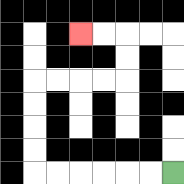{'start': '[7, 7]', 'end': '[3, 1]', 'path_directions': 'L,L,L,L,L,L,U,U,U,U,R,R,R,R,U,U,L,L', 'path_coordinates': '[[7, 7], [6, 7], [5, 7], [4, 7], [3, 7], [2, 7], [1, 7], [1, 6], [1, 5], [1, 4], [1, 3], [2, 3], [3, 3], [4, 3], [5, 3], [5, 2], [5, 1], [4, 1], [3, 1]]'}